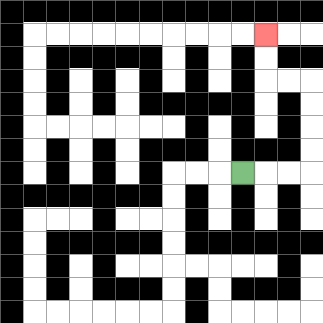{'start': '[10, 7]', 'end': '[11, 1]', 'path_directions': 'R,R,R,U,U,U,U,L,L,U,U', 'path_coordinates': '[[10, 7], [11, 7], [12, 7], [13, 7], [13, 6], [13, 5], [13, 4], [13, 3], [12, 3], [11, 3], [11, 2], [11, 1]]'}